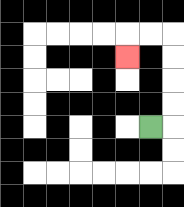{'start': '[6, 5]', 'end': '[5, 2]', 'path_directions': 'R,U,U,U,U,L,L,D', 'path_coordinates': '[[6, 5], [7, 5], [7, 4], [7, 3], [7, 2], [7, 1], [6, 1], [5, 1], [5, 2]]'}